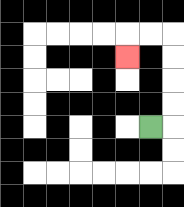{'start': '[6, 5]', 'end': '[5, 2]', 'path_directions': 'R,U,U,U,U,L,L,D', 'path_coordinates': '[[6, 5], [7, 5], [7, 4], [7, 3], [7, 2], [7, 1], [6, 1], [5, 1], [5, 2]]'}